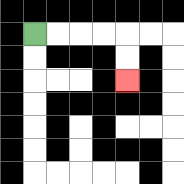{'start': '[1, 1]', 'end': '[5, 3]', 'path_directions': 'R,R,R,R,D,D', 'path_coordinates': '[[1, 1], [2, 1], [3, 1], [4, 1], [5, 1], [5, 2], [5, 3]]'}